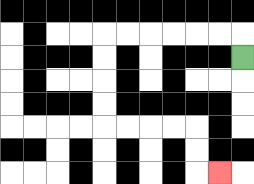{'start': '[10, 2]', 'end': '[9, 7]', 'path_directions': 'U,L,L,L,L,L,L,D,D,D,D,R,R,R,R,D,D,R', 'path_coordinates': '[[10, 2], [10, 1], [9, 1], [8, 1], [7, 1], [6, 1], [5, 1], [4, 1], [4, 2], [4, 3], [4, 4], [4, 5], [5, 5], [6, 5], [7, 5], [8, 5], [8, 6], [8, 7], [9, 7]]'}